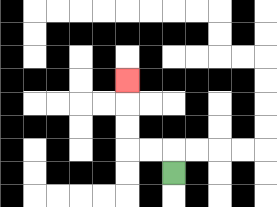{'start': '[7, 7]', 'end': '[5, 3]', 'path_directions': 'U,L,L,U,U,U', 'path_coordinates': '[[7, 7], [7, 6], [6, 6], [5, 6], [5, 5], [5, 4], [5, 3]]'}